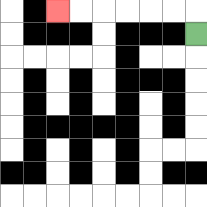{'start': '[8, 1]', 'end': '[2, 0]', 'path_directions': 'U,L,L,L,L,L,L', 'path_coordinates': '[[8, 1], [8, 0], [7, 0], [6, 0], [5, 0], [4, 0], [3, 0], [2, 0]]'}